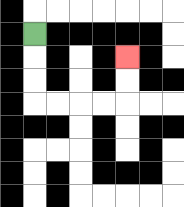{'start': '[1, 1]', 'end': '[5, 2]', 'path_directions': 'D,D,D,R,R,R,R,U,U', 'path_coordinates': '[[1, 1], [1, 2], [1, 3], [1, 4], [2, 4], [3, 4], [4, 4], [5, 4], [5, 3], [5, 2]]'}